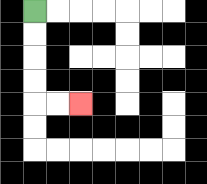{'start': '[1, 0]', 'end': '[3, 4]', 'path_directions': 'D,D,D,D,R,R', 'path_coordinates': '[[1, 0], [1, 1], [1, 2], [1, 3], [1, 4], [2, 4], [3, 4]]'}